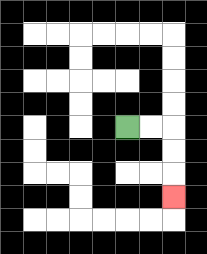{'start': '[5, 5]', 'end': '[7, 8]', 'path_directions': 'R,R,D,D,D', 'path_coordinates': '[[5, 5], [6, 5], [7, 5], [7, 6], [7, 7], [7, 8]]'}